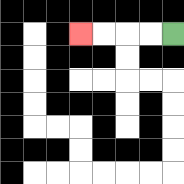{'start': '[7, 1]', 'end': '[3, 1]', 'path_directions': 'L,L,L,L', 'path_coordinates': '[[7, 1], [6, 1], [5, 1], [4, 1], [3, 1]]'}